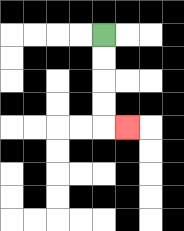{'start': '[4, 1]', 'end': '[5, 5]', 'path_directions': 'D,D,D,D,R', 'path_coordinates': '[[4, 1], [4, 2], [4, 3], [4, 4], [4, 5], [5, 5]]'}